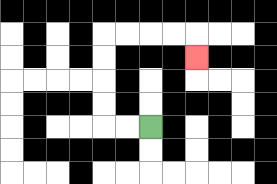{'start': '[6, 5]', 'end': '[8, 2]', 'path_directions': 'L,L,U,U,U,U,R,R,R,R,D', 'path_coordinates': '[[6, 5], [5, 5], [4, 5], [4, 4], [4, 3], [4, 2], [4, 1], [5, 1], [6, 1], [7, 1], [8, 1], [8, 2]]'}